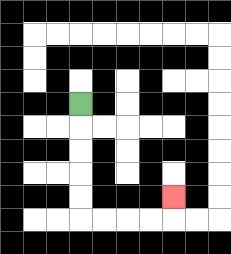{'start': '[3, 4]', 'end': '[7, 8]', 'path_directions': 'D,D,D,D,D,R,R,R,R,U', 'path_coordinates': '[[3, 4], [3, 5], [3, 6], [3, 7], [3, 8], [3, 9], [4, 9], [5, 9], [6, 9], [7, 9], [7, 8]]'}